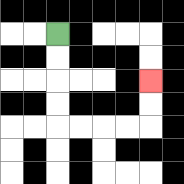{'start': '[2, 1]', 'end': '[6, 3]', 'path_directions': 'D,D,D,D,R,R,R,R,U,U', 'path_coordinates': '[[2, 1], [2, 2], [2, 3], [2, 4], [2, 5], [3, 5], [4, 5], [5, 5], [6, 5], [6, 4], [6, 3]]'}